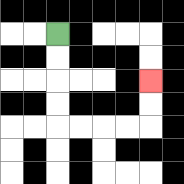{'start': '[2, 1]', 'end': '[6, 3]', 'path_directions': 'D,D,D,D,R,R,R,R,U,U', 'path_coordinates': '[[2, 1], [2, 2], [2, 3], [2, 4], [2, 5], [3, 5], [4, 5], [5, 5], [6, 5], [6, 4], [6, 3]]'}